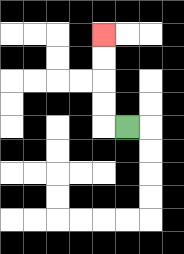{'start': '[5, 5]', 'end': '[4, 1]', 'path_directions': 'L,U,U,U,U', 'path_coordinates': '[[5, 5], [4, 5], [4, 4], [4, 3], [4, 2], [4, 1]]'}